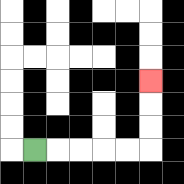{'start': '[1, 6]', 'end': '[6, 3]', 'path_directions': 'R,R,R,R,R,U,U,U', 'path_coordinates': '[[1, 6], [2, 6], [3, 6], [4, 6], [5, 6], [6, 6], [6, 5], [6, 4], [6, 3]]'}